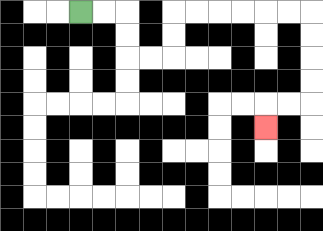{'start': '[3, 0]', 'end': '[11, 5]', 'path_directions': 'R,R,D,D,R,R,U,U,R,R,R,R,R,R,D,D,D,D,L,L,D', 'path_coordinates': '[[3, 0], [4, 0], [5, 0], [5, 1], [5, 2], [6, 2], [7, 2], [7, 1], [7, 0], [8, 0], [9, 0], [10, 0], [11, 0], [12, 0], [13, 0], [13, 1], [13, 2], [13, 3], [13, 4], [12, 4], [11, 4], [11, 5]]'}